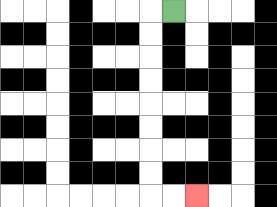{'start': '[7, 0]', 'end': '[8, 8]', 'path_directions': 'L,D,D,D,D,D,D,D,D,R,R', 'path_coordinates': '[[7, 0], [6, 0], [6, 1], [6, 2], [6, 3], [6, 4], [6, 5], [6, 6], [6, 7], [6, 8], [7, 8], [8, 8]]'}